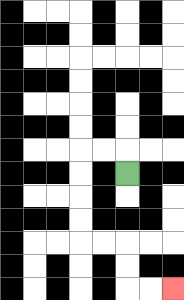{'start': '[5, 7]', 'end': '[7, 12]', 'path_directions': 'U,L,L,D,D,D,D,R,R,D,D,R,R', 'path_coordinates': '[[5, 7], [5, 6], [4, 6], [3, 6], [3, 7], [3, 8], [3, 9], [3, 10], [4, 10], [5, 10], [5, 11], [5, 12], [6, 12], [7, 12]]'}